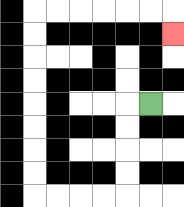{'start': '[6, 4]', 'end': '[7, 1]', 'path_directions': 'L,D,D,D,D,L,L,L,L,U,U,U,U,U,U,U,U,R,R,R,R,R,R,D', 'path_coordinates': '[[6, 4], [5, 4], [5, 5], [5, 6], [5, 7], [5, 8], [4, 8], [3, 8], [2, 8], [1, 8], [1, 7], [1, 6], [1, 5], [1, 4], [1, 3], [1, 2], [1, 1], [1, 0], [2, 0], [3, 0], [4, 0], [5, 0], [6, 0], [7, 0], [7, 1]]'}